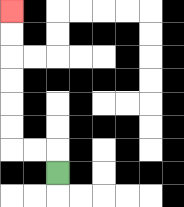{'start': '[2, 7]', 'end': '[0, 0]', 'path_directions': 'U,L,L,U,U,U,U,U,U', 'path_coordinates': '[[2, 7], [2, 6], [1, 6], [0, 6], [0, 5], [0, 4], [0, 3], [0, 2], [0, 1], [0, 0]]'}